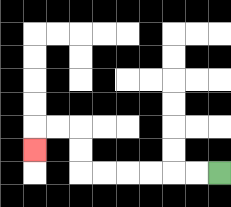{'start': '[9, 7]', 'end': '[1, 6]', 'path_directions': 'L,L,L,L,L,L,U,U,L,L,D', 'path_coordinates': '[[9, 7], [8, 7], [7, 7], [6, 7], [5, 7], [4, 7], [3, 7], [3, 6], [3, 5], [2, 5], [1, 5], [1, 6]]'}